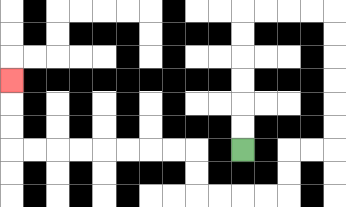{'start': '[10, 6]', 'end': '[0, 3]', 'path_directions': 'U,U,U,U,U,U,R,R,R,R,D,D,D,D,D,D,L,L,D,D,L,L,L,L,U,U,L,L,L,L,L,L,L,L,U,U,U', 'path_coordinates': '[[10, 6], [10, 5], [10, 4], [10, 3], [10, 2], [10, 1], [10, 0], [11, 0], [12, 0], [13, 0], [14, 0], [14, 1], [14, 2], [14, 3], [14, 4], [14, 5], [14, 6], [13, 6], [12, 6], [12, 7], [12, 8], [11, 8], [10, 8], [9, 8], [8, 8], [8, 7], [8, 6], [7, 6], [6, 6], [5, 6], [4, 6], [3, 6], [2, 6], [1, 6], [0, 6], [0, 5], [0, 4], [0, 3]]'}